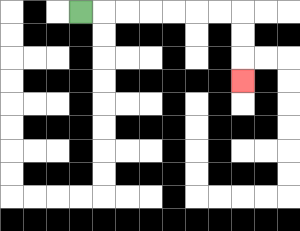{'start': '[3, 0]', 'end': '[10, 3]', 'path_directions': 'R,R,R,R,R,R,R,D,D,D', 'path_coordinates': '[[3, 0], [4, 0], [5, 0], [6, 0], [7, 0], [8, 0], [9, 0], [10, 0], [10, 1], [10, 2], [10, 3]]'}